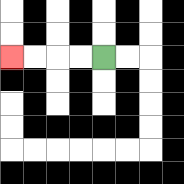{'start': '[4, 2]', 'end': '[0, 2]', 'path_directions': 'L,L,L,L', 'path_coordinates': '[[4, 2], [3, 2], [2, 2], [1, 2], [0, 2]]'}